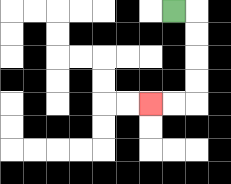{'start': '[7, 0]', 'end': '[6, 4]', 'path_directions': 'R,D,D,D,D,L,L', 'path_coordinates': '[[7, 0], [8, 0], [8, 1], [8, 2], [8, 3], [8, 4], [7, 4], [6, 4]]'}